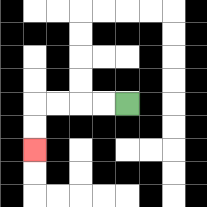{'start': '[5, 4]', 'end': '[1, 6]', 'path_directions': 'L,L,L,L,D,D', 'path_coordinates': '[[5, 4], [4, 4], [3, 4], [2, 4], [1, 4], [1, 5], [1, 6]]'}